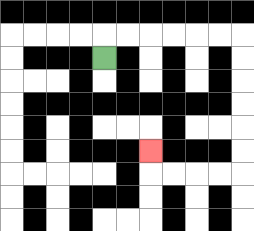{'start': '[4, 2]', 'end': '[6, 6]', 'path_directions': 'U,R,R,R,R,R,R,D,D,D,D,D,D,L,L,L,L,U', 'path_coordinates': '[[4, 2], [4, 1], [5, 1], [6, 1], [7, 1], [8, 1], [9, 1], [10, 1], [10, 2], [10, 3], [10, 4], [10, 5], [10, 6], [10, 7], [9, 7], [8, 7], [7, 7], [6, 7], [6, 6]]'}